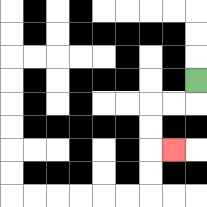{'start': '[8, 3]', 'end': '[7, 6]', 'path_directions': 'D,L,L,D,D,R', 'path_coordinates': '[[8, 3], [8, 4], [7, 4], [6, 4], [6, 5], [6, 6], [7, 6]]'}